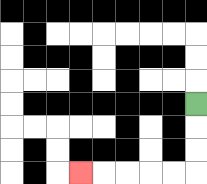{'start': '[8, 4]', 'end': '[3, 7]', 'path_directions': 'D,D,D,L,L,L,L,L', 'path_coordinates': '[[8, 4], [8, 5], [8, 6], [8, 7], [7, 7], [6, 7], [5, 7], [4, 7], [3, 7]]'}